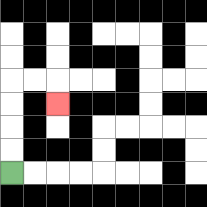{'start': '[0, 7]', 'end': '[2, 4]', 'path_directions': 'U,U,U,U,R,R,D', 'path_coordinates': '[[0, 7], [0, 6], [0, 5], [0, 4], [0, 3], [1, 3], [2, 3], [2, 4]]'}